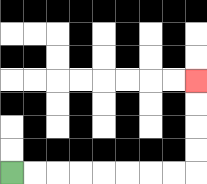{'start': '[0, 7]', 'end': '[8, 3]', 'path_directions': 'R,R,R,R,R,R,R,R,U,U,U,U', 'path_coordinates': '[[0, 7], [1, 7], [2, 7], [3, 7], [4, 7], [5, 7], [6, 7], [7, 7], [8, 7], [8, 6], [8, 5], [8, 4], [8, 3]]'}